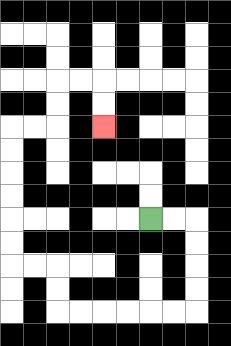{'start': '[6, 9]', 'end': '[4, 5]', 'path_directions': 'R,R,D,D,D,D,L,L,L,L,L,L,U,U,L,L,U,U,U,U,U,U,R,R,U,U,R,R,D,D', 'path_coordinates': '[[6, 9], [7, 9], [8, 9], [8, 10], [8, 11], [8, 12], [8, 13], [7, 13], [6, 13], [5, 13], [4, 13], [3, 13], [2, 13], [2, 12], [2, 11], [1, 11], [0, 11], [0, 10], [0, 9], [0, 8], [0, 7], [0, 6], [0, 5], [1, 5], [2, 5], [2, 4], [2, 3], [3, 3], [4, 3], [4, 4], [4, 5]]'}